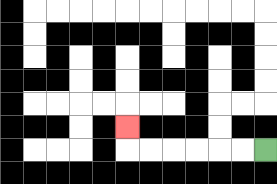{'start': '[11, 6]', 'end': '[5, 5]', 'path_directions': 'L,L,L,L,L,L,U', 'path_coordinates': '[[11, 6], [10, 6], [9, 6], [8, 6], [7, 6], [6, 6], [5, 6], [5, 5]]'}